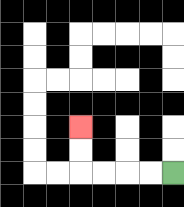{'start': '[7, 7]', 'end': '[3, 5]', 'path_directions': 'L,L,L,L,U,U', 'path_coordinates': '[[7, 7], [6, 7], [5, 7], [4, 7], [3, 7], [3, 6], [3, 5]]'}